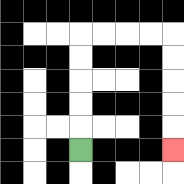{'start': '[3, 6]', 'end': '[7, 6]', 'path_directions': 'U,U,U,U,U,R,R,R,R,D,D,D,D,D', 'path_coordinates': '[[3, 6], [3, 5], [3, 4], [3, 3], [3, 2], [3, 1], [4, 1], [5, 1], [6, 1], [7, 1], [7, 2], [7, 3], [7, 4], [7, 5], [7, 6]]'}